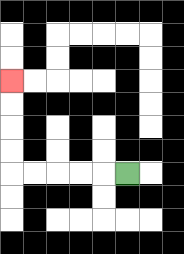{'start': '[5, 7]', 'end': '[0, 3]', 'path_directions': 'L,L,L,L,L,U,U,U,U', 'path_coordinates': '[[5, 7], [4, 7], [3, 7], [2, 7], [1, 7], [0, 7], [0, 6], [0, 5], [0, 4], [0, 3]]'}